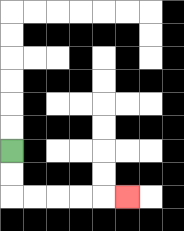{'start': '[0, 6]', 'end': '[5, 8]', 'path_directions': 'D,D,R,R,R,R,R', 'path_coordinates': '[[0, 6], [0, 7], [0, 8], [1, 8], [2, 8], [3, 8], [4, 8], [5, 8]]'}